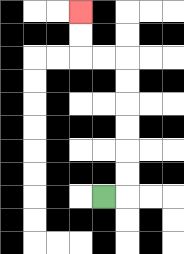{'start': '[4, 8]', 'end': '[3, 0]', 'path_directions': 'R,U,U,U,U,U,U,L,L,U,U', 'path_coordinates': '[[4, 8], [5, 8], [5, 7], [5, 6], [5, 5], [5, 4], [5, 3], [5, 2], [4, 2], [3, 2], [3, 1], [3, 0]]'}